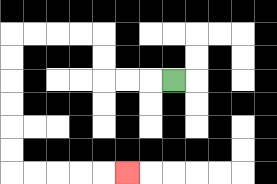{'start': '[7, 3]', 'end': '[5, 7]', 'path_directions': 'L,L,L,U,U,L,L,L,L,D,D,D,D,D,D,R,R,R,R,R', 'path_coordinates': '[[7, 3], [6, 3], [5, 3], [4, 3], [4, 2], [4, 1], [3, 1], [2, 1], [1, 1], [0, 1], [0, 2], [0, 3], [0, 4], [0, 5], [0, 6], [0, 7], [1, 7], [2, 7], [3, 7], [4, 7], [5, 7]]'}